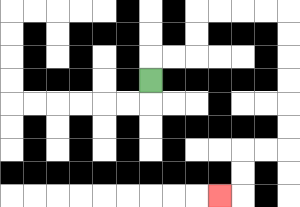{'start': '[6, 3]', 'end': '[9, 8]', 'path_directions': 'U,R,R,U,U,R,R,R,R,D,D,D,D,D,D,L,L,D,D,L', 'path_coordinates': '[[6, 3], [6, 2], [7, 2], [8, 2], [8, 1], [8, 0], [9, 0], [10, 0], [11, 0], [12, 0], [12, 1], [12, 2], [12, 3], [12, 4], [12, 5], [12, 6], [11, 6], [10, 6], [10, 7], [10, 8], [9, 8]]'}